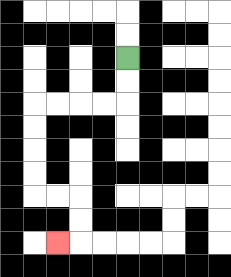{'start': '[5, 2]', 'end': '[2, 10]', 'path_directions': 'D,D,L,L,L,L,D,D,D,D,R,R,D,D,L', 'path_coordinates': '[[5, 2], [5, 3], [5, 4], [4, 4], [3, 4], [2, 4], [1, 4], [1, 5], [1, 6], [1, 7], [1, 8], [2, 8], [3, 8], [3, 9], [3, 10], [2, 10]]'}